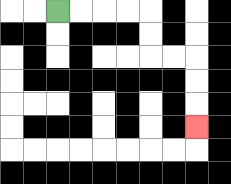{'start': '[2, 0]', 'end': '[8, 5]', 'path_directions': 'R,R,R,R,D,D,R,R,D,D,D', 'path_coordinates': '[[2, 0], [3, 0], [4, 0], [5, 0], [6, 0], [6, 1], [6, 2], [7, 2], [8, 2], [8, 3], [8, 4], [8, 5]]'}